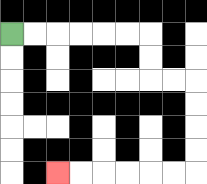{'start': '[0, 1]', 'end': '[2, 7]', 'path_directions': 'R,R,R,R,R,R,D,D,R,R,D,D,D,D,L,L,L,L,L,L', 'path_coordinates': '[[0, 1], [1, 1], [2, 1], [3, 1], [4, 1], [5, 1], [6, 1], [6, 2], [6, 3], [7, 3], [8, 3], [8, 4], [8, 5], [8, 6], [8, 7], [7, 7], [6, 7], [5, 7], [4, 7], [3, 7], [2, 7]]'}